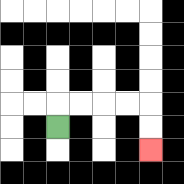{'start': '[2, 5]', 'end': '[6, 6]', 'path_directions': 'U,R,R,R,R,D,D', 'path_coordinates': '[[2, 5], [2, 4], [3, 4], [4, 4], [5, 4], [6, 4], [6, 5], [6, 6]]'}